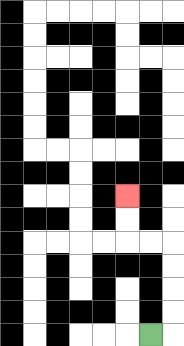{'start': '[6, 14]', 'end': '[5, 8]', 'path_directions': 'R,U,U,U,U,L,L,U,U', 'path_coordinates': '[[6, 14], [7, 14], [7, 13], [7, 12], [7, 11], [7, 10], [6, 10], [5, 10], [5, 9], [5, 8]]'}